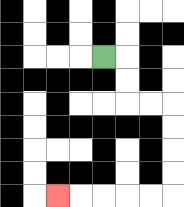{'start': '[4, 2]', 'end': '[2, 8]', 'path_directions': 'R,D,D,R,R,D,D,D,D,L,L,L,L,L', 'path_coordinates': '[[4, 2], [5, 2], [5, 3], [5, 4], [6, 4], [7, 4], [7, 5], [7, 6], [7, 7], [7, 8], [6, 8], [5, 8], [4, 8], [3, 8], [2, 8]]'}